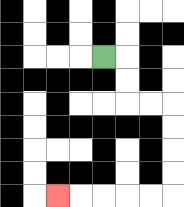{'start': '[4, 2]', 'end': '[2, 8]', 'path_directions': 'R,D,D,R,R,D,D,D,D,L,L,L,L,L', 'path_coordinates': '[[4, 2], [5, 2], [5, 3], [5, 4], [6, 4], [7, 4], [7, 5], [7, 6], [7, 7], [7, 8], [6, 8], [5, 8], [4, 8], [3, 8], [2, 8]]'}